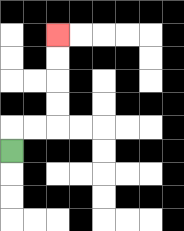{'start': '[0, 6]', 'end': '[2, 1]', 'path_directions': 'U,R,R,U,U,U,U', 'path_coordinates': '[[0, 6], [0, 5], [1, 5], [2, 5], [2, 4], [2, 3], [2, 2], [2, 1]]'}